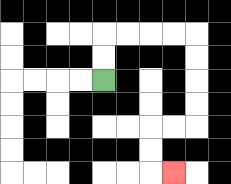{'start': '[4, 3]', 'end': '[7, 7]', 'path_directions': 'U,U,R,R,R,R,D,D,D,D,L,L,D,D,R', 'path_coordinates': '[[4, 3], [4, 2], [4, 1], [5, 1], [6, 1], [7, 1], [8, 1], [8, 2], [8, 3], [8, 4], [8, 5], [7, 5], [6, 5], [6, 6], [6, 7], [7, 7]]'}